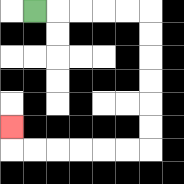{'start': '[1, 0]', 'end': '[0, 5]', 'path_directions': 'R,R,R,R,R,D,D,D,D,D,D,L,L,L,L,L,L,U', 'path_coordinates': '[[1, 0], [2, 0], [3, 0], [4, 0], [5, 0], [6, 0], [6, 1], [6, 2], [6, 3], [6, 4], [6, 5], [6, 6], [5, 6], [4, 6], [3, 6], [2, 6], [1, 6], [0, 6], [0, 5]]'}